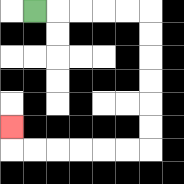{'start': '[1, 0]', 'end': '[0, 5]', 'path_directions': 'R,R,R,R,R,D,D,D,D,D,D,L,L,L,L,L,L,U', 'path_coordinates': '[[1, 0], [2, 0], [3, 0], [4, 0], [5, 0], [6, 0], [6, 1], [6, 2], [6, 3], [6, 4], [6, 5], [6, 6], [5, 6], [4, 6], [3, 6], [2, 6], [1, 6], [0, 6], [0, 5]]'}